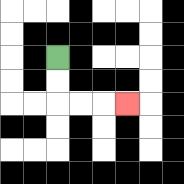{'start': '[2, 2]', 'end': '[5, 4]', 'path_directions': 'D,D,R,R,R', 'path_coordinates': '[[2, 2], [2, 3], [2, 4], [3, 4], [4, 4], [5, 4]]'}